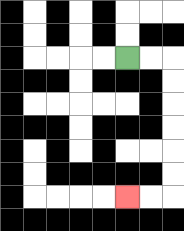{'start': '[5, 2]', 'end': '[5, 8]', 'path_directions': 'R,R,D,D,D,D,D,D,L,L', 'path_coordinates': '[[5, 2], [6, 2], [7, 2], [7, 3], [7, 4], [7, 5], [7, 6], [7, 7], [7, 8], [6, 8], [5, 8]]'}